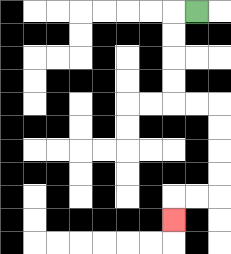{'start': '[8, 0]', 'end': '[7, 9]', 'path_directions': 'L,D,D,D,D,R,R,D,D,D,D,L,L,D', 'path_coordinates': '[[8, 0], [7, 0], [7, 1], [7, 2], [7, 3], [7, 4], [8, 4], [9, 4], [9, 5], [9, 6], [9, 7], [9, 8], [8, 8], [7, 8], [7, 9]]'}